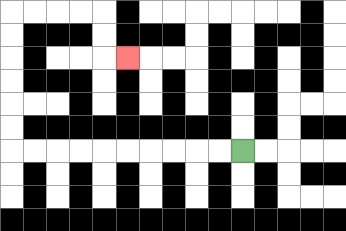{'start': '[10, 6]', 'end': '[5, 2]', 'path_directions': 'L,L,L,L,L,L,L,L,L,L,U,U,U,U,U,U,R,R,R,R,D,D,R', 'path_coordinates': '[[10, 6], [9, 6], [8, 6], [7, 6], [6, 6], [5, 6], [4, 6], [3, 6], [2, 6], [1, 6], [0, 6], [0, 5], [0, 4], [0, 3], [0, 2], [0, 1], [0, 0], [1, 0], [2, 0], [3, 0], [4, 0], [4, 1], [4, 2], [5, 2]]'}